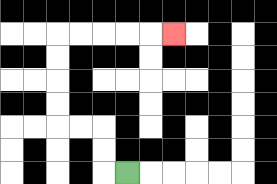{'start': '[5, 7]', 'end': '[7, 1]', 'path_directions': 'L,U,U,L,L,U,U,U,U,R,R,R,R,R', 'path_coordinates': '[[5, 7], [4, 7], [4, 6], [4, 5], [3, 5], [2, 5], [2, 4], [2, 3], [2, 2], [2, 1], [3, 1], [4, 1], [5, 1], [6, 1], [7, 1]]'}